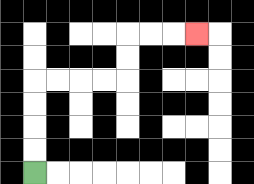{'start': '[1, 7]', 'end': '[8, 1]', 'path_directions': 'U,U,U,U,R,R,R,R,U,U,R,R,R', 'path_coordinates': '[[1, 7], [1, 6], [1, 5], [1, 4], [1, 3], [2, 3], [3, 3], [4, 3], [5, 3], [5, 2], [5, 1], [6, 1], [7, 1], [8, 1]]'}